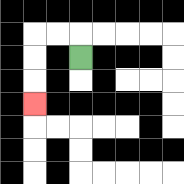{'start': '[3, 2]', 'end': '[1, 4]', 'path_directions': 'U,L,L,D,D,D', 'path_coordinates': '[[3, 2], [3, 1], [2, 1], [1, 1], [1, 2], [1, 3], [1, 4]]'}